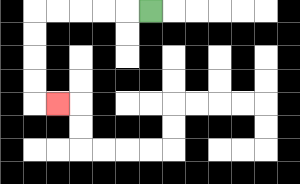{'start': '[6, 0]', 'end': '[2, 4]', 'path_directions': 'L,L,L,L,L,D,D,D,D,R', 'path_coordinates': '[[6, 0], [5, 0], [4, 0], [3, 0], [2, 0], [1, 0], [1, 1], [1, 2], [1, 3], [1, 4], [2, 4]]'}